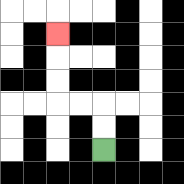{'start': '[4, 6]', 'end': '[2, 1]', 'path_directions': 'U,U,L,L,U,U,U', 'path_coordinates': '[[4, 6], [4, 5], [4, 4], [3, 4], [2, 4], [2, 3], [2, 2], [2, 1]]'}